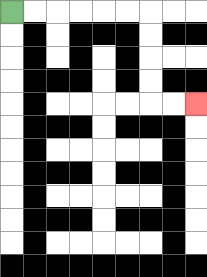{'start': '[0, 0]', 'end': '[8, 4]', 'path_directions': 'R,R,R,R,R,R,D,D,D,D,R,R', 'path_coordinates': '[[0, 0], [1, 0], [2, 0], [3, 0], [4, 0], [5, 0], [6, 0], [6, 1], [6, 2], [6, 3], [6, 4], [7, 4], [8, 4]]'}